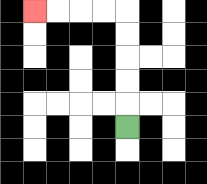{'start': '[5, 5]', 'end': '[1, 0]', 'path_directions': 'U,U,U,U,U,L,L,L,L', 'path_coordinates': '[[5, 5], [5, 4], [5, 3], [5, 2], [5, 1], [5, 0], [4, 0], [3, 0], [2, 0], [1, 0]]'}